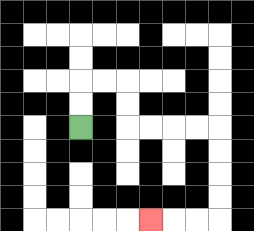{'start': '[3, 5]', 'end': '[6, 9]', 'path_directions': 'U,U,R,R,D,D,R,R,R,R,D,D,D,D,L,L,L', 'path_coordinates': '[[3, 5], [3, 4], [3, 3], [4, 3], [5, 3], [5, 4], [5, 5], [6, 5], [7, 5], [8, 5], [9, 5], [9, 6], [9, 7], [9, 8], [9, 9], [8, 9], [7, 9], [6, 9]]'}